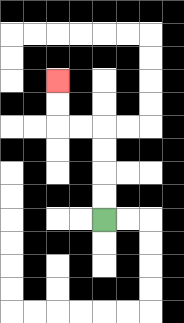{'start': '[4, 9]', 'end': '[2, 3]', 'path_directions': 'U,U,U,U,L,L,U,U', 'path_coordinates': '[[4, 9], [4, 8], [4, 7], [4, 6], [4, 5], [3, 5], [2, 5], [2, 4], [2, 3]]'}